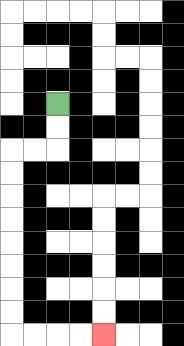{'start': '[2, 4]', 'end': '[4, 14]', 'path_directions': 'D,D,L,L,D,D,D,D,D,D,D,D,R,R,R,R', 'path_coordinates': '[[2, 4], [2, 5], [2, 6], [1, 6], [0, 6], [0, 7], [0, 8], [0, 9], [0, 10], [0, 11], [0, 12], [0, 13], [0, 14], [1, 14], [2, 14], [3, 14], [4, 14]]'}